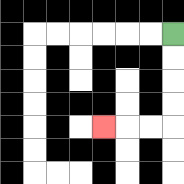{'start': '[7, 1]', 'end': '[4, 5]', 'path_directions': 'D,D,D,D,L,L,L', 'path_coordinates': '[[7, 1], [7, 2], [7, 3], [7, 4], [7, 5], [6, 5], [5, 5], [4, 5]]'}